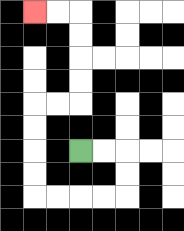{'start': '[3, 6]', 'end': '[1, 0]', 'path_directions': 'R,R,D,D,L,L,L,L,U,U,U,U,R,R,U,U,U,U,L,L', 'path_coordinates': '[[3, 6], [4, 6], [5, 6], [5, 7], [5, 8], [4, 8], [3, 8], [2, 8], [1, 8], [1, 7], [1, 6], [1, 5], [1, 4], [2, 4], [3, 4], [3, 3], [3, 2], [3, 1], [3, 0], [2, 0], [1, 0]]'}